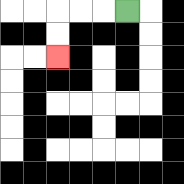{'start': '[5, 0]', 'end': '[2, 2]', 'path_directions': 'L,L,L,D,D', 'path_coordinates': '[[5, 0], [4, 0], [3, 0], [2, 0], [2, 1], [2, 2]]'}